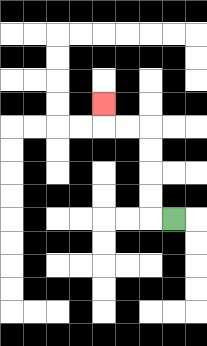{'start': '[7, 9]', 'end': '[4, 4]', 'path_directions': 'L,U,U,U,U,L,L,U', 'path_coordinates': '[[7, 9], [6, 9], [6, 8], [6, 7], [6, 6], [6, 5], [5, 5], [4, 5], [4, 4]]'}